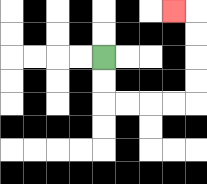{'start': '[4, 2]', 'end': '[7, 0]', 'path_directions': 'D,D,R,R,R,R,U,U,U,U,L', 'path_coordinates': '[[4, 2], [4, 3], [4, 4], [5, 4], [6, 4], [7, 4], [8, 4], [8, 3], [8, 2], [8, 1], [8, 0], [7, 0]]'}